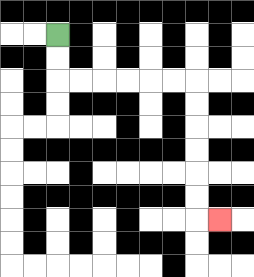{'start': '[2, 1]', 'end': '[9, 9]', 'path_directions': 'D,D,R,R,R,R,R,R,D,D,D,D,D,D,R', 'path_coordinates': '[[2, 1], [2, 2], [2, 3], [3, 3], [4, 3], [5, 3], [6, 3], [7, 3], [8, 3], [8, 4], [8, 5], [8, 6], [8, 7], [8, 8], [8, 9], [9, 9]]'}